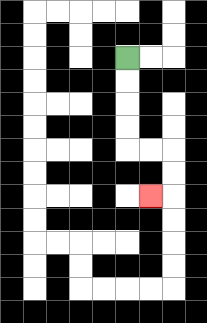{'start': '[5, 2]', 'end': '[6, 8]', 'path_directions': 'D,D,D,D,R,R,D,D,L', 'path_coordinates': '[[5, 2], [5, 3], [5, 4], [5, 5], [5, 6], [6, 6], [7, 6], [7, 7], [7, 8], [6, 8]]'}